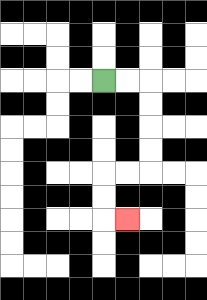{'start': '[4, 3]', 'end': '[5, 9]', 'path_directions': 'R,R,D,D,D,D,L,L,D,D,R', 'path_coordinates': '[[4, 3], [5, 3], [6, 3], [6, 4], [6, 5], [6, 6], [6, 7], [5, 7], [4, 7], [4, 8], [4, 9], [5, 9]]'}